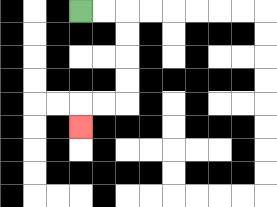{'start': '[3, 0]', 'end': '[3, 5]', 'path_directions': 'R,R,D,D,D,D,L,L,D', 'path_coordinates': '[[3, 0], [4, 0], [5, 0], [5, 1], [5, 2], [5, 3], [5, 4], [4, 4], [3, 4], [3, 5]]'}